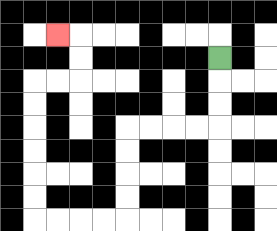{'start': '[9, 2]', 'end': '[2, 1]', 'path_directions': 'D,D,D,L,L,L,L,D,D,D,D,L,L,L,L,U,U,U,U,U,U,R,R,U,U,L', 'path_coordinates': '[[9, 2], [9, 3], [9, 4], [9, 5], [8, 5], [7, 5], [6, 5], [5, 5], [5, 6], [5, 7], [5, 8], [5, 9], [4, 9], [3, 9], [2, 9], [1, 9], [1, 8], [1, 7], [1, 6], [1, 5], [1, 4], [1, 3], [2, 3], [3, 3], [3, 2], [3, 1], [2, 1]]'}